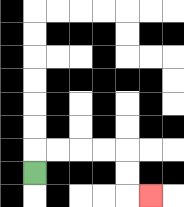{'start': '[1, 7]', 'end': '[6, 8]', 'path_directions': 'U,R,R,R,R,D,D,R', 'path_coordinates': '[[1, 7], [1, 6], [2, 6], [3, 6], [4, 6], [5, 6], [5, 7], [5, 8], [6, 8]]'}